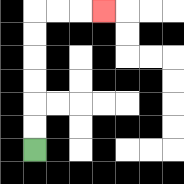{'start': '[1, 6]', 'end': '[4, 0]', 'path_directions': 'U,U,U,U,U,U,R,R,R', 'path_coordinates': '[[1, 6], [1, 5], [1, 4], [1, 3], [1, 2], [1, 1], [1, 0], [2, 0], [3, 0], [4, 0]]'}